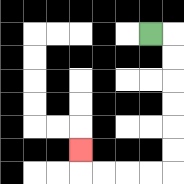{'start': '[6, 1]', 'end': '[3, 6]', 'path_directions': 'R,D,D,D,D,D,D,L,L,L,L,U', 'path_coordinates': '[[6, 1], [7, 1], [7, 2], [7, 3], [7, 4], [7, 5], [7, 6], [7, 7], [6, 7], [5, 7], [4, 7], [3, 7], [3, 6]]'}